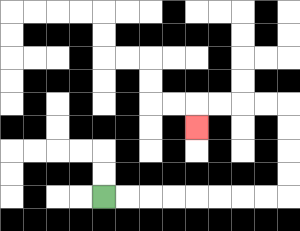{'start': '[4, 8]', 'end': '[8, 5]', 'path_directions': 'R,R,R,R,R,R,R,R,U,U,U,U,L,L,L,L,D', 'path_coordinates': '[[4, 8], [5, 8], [6, 8], [7, 8], [8, 8], [9, 8], [10, 8], [11, 8], [12, 8], [12, 7], [12, 6], [12, 5], [12, 4], [11, 4], [10, 4], [9, 4], [8, 4], [8, 5]]'}